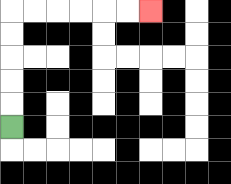{'start': '[0, 5]', 'end': '[6, 0]', 'path_directions': 'U,U,U,U,U,R,R,R,R,R,R', 'path_coordinates': '[[0, 5], [0, 4], [0, 3], [0, 2], [0, 1], [0, 0], [1, 0], [2, 0], [3, 0], [4, 0], [5, 0], [6, 0]]'}